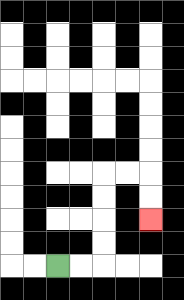{'start': '[2, 11]', 'end': '[6, 9]', 'path_directions': 'R,R,U,U,U,U,R,R,D,D', 'path_coordinates': '[[2, 11], [3, 11], [4, 11], [4, 10], [4, 9], [4, 8], [4, 7], [5, 7], [6, 7], [6, 8], [6, 9]]'}